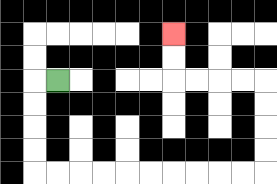{'start': '[2, 3]', 'end': '[7, 1]', 'path_directions': 'L,D,D,D,D,R,R,R,R,R,R,R,R,R,R,U,U,U,U,L,L,L,L,U,U', 'path_coordinates': '[[2, 3], [1, 3], [1, 4], [1, 5], [1, 6], [1, 7], [2, 7], [3, 7], [4, 7], [5, 7], [6, 7], [7, 7], [8, 7], [9, 7], [10, 7], [11, 7], [11, 6], [11, 5], [11, 4], [11, 3], [10, 3], [9, 3], [8, 3], [7, 3], [7, 2], [7, 1]]'}